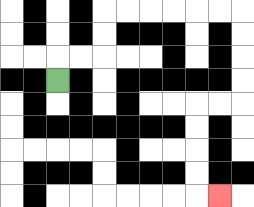{'start': '[2, 3]', 'end': '[9, 8]', 'path_directions': 'U,R,R,U,U,R,R,R,R,R,R,D,D,D,D,L,L,D,D,D,D,R', 'path_coordinates': '[[2, 3], [2, 2], [3, 2], [4, 2], [4, 1], [4, 0], [5, 0], [6, 0], [7, 0], [8, 0], [9, 0], [10, 0], [10, 1], [10, 2], [10, 3], [10, 4], [9, 4], [8, 4], [8, 5], [8, 6], [8, 7], [8, 8], [9, 8]]'}